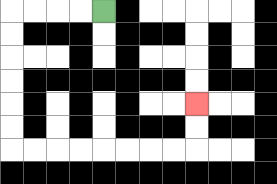{'start': '[4, 0]', 'end': '[8, 4]', 'path_directions': 'L,L,L,L,D,D,D,D,D,D,R,R,R,R,R,R,R,R,U,U', 'path_coordinates': '[[4, 0], [3, 0], [2, 0], [1, 0], [0, 0], [0, 1], [0, 2], [0, 3], [0, 4], [0, 5], [0, 6], [1, 6], [2, 6], [3, 6], [4, 6], [5, 6], [6, 6], [7, 6], [8, 6], [8, 5], [8, 4]]'}